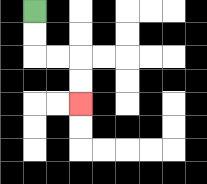{'start': '[1, 0]', 'end': '[3, 4]', 'path_directions': 'D,D,R,R,D,D', 'path_coordinates': '[[1, 0], [1, 1], [1, 2], [2, 2], [3, 2], [3, 3], [3, 4]]'}